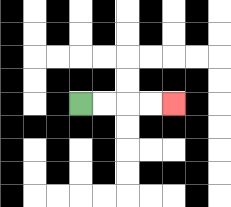{'start': '[3, 4]', 'end': '[7, 4]', 'path_directions': 'R,R,R,R', 'path_coordinates': '[[3, 4], [4, 4], [5, 4], [6, 4], [7, 4]]'}